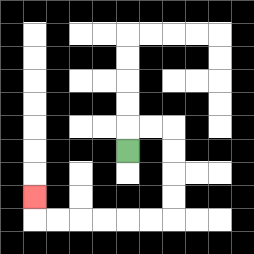{'start': '[5, 6]', 'end': '[1, 8]', 'path_directions': 'U,R,R,D,D,D,D,L,L,L,L,L,L,U', 'path_coordinates': '[[5, 6], [5, 5], [6, 5], [7, 5], [7, 6], [7, 7], [7, 8], [7, 9], [6, 9], [5, 9], [4, 9], [3, 9], [2, 9], [1, 9], [1, 8]]'}